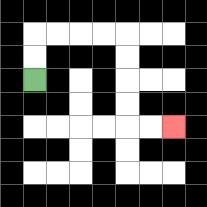{'start': '[1, 3]', 'end': '[7, 5]', 'path_directions': 'U,U,R,R,R,R,D,D,D,D,R,R', 'path_coordinates': '[[1, 3], [1, 2], [1, 1], [2, 1], [3, 1], [4, 1], [5, 1], [5, 2], [5, 3], [5, 4], [5, 5], [6, 5], [7, 5]]'}